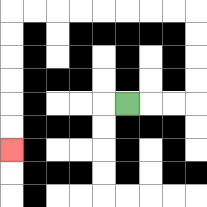{'start': '[5, 4]', 'end': '[0, 6]', 'path_directions': 'R,R,R,U,U,U,U,L,L,L,L,L,L,L,L,D,D,D,D,D,D', 'path_coordinates': '[[5, 4], [6, 4], [7, 4], [8, 4], [8, 3], [8, 2], [8, 1], [8, 0], [7, 0], [6, 0], [5, 0], [4, 0], [3, 0], [2, 0], [1, 0], [0, 0], [0, 1], [0, 2], [0, 3], [0, 4], [0, 5], [0, 6]]'}